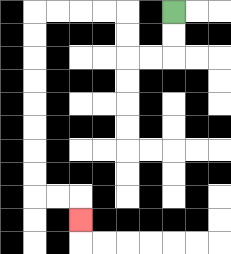{'start': '[7, 0]', 'end': '[3, 9]', 'path_directions': 'D,D,L,L,U,U,L,L,L,L,D,D,D,D,D,D,D,D,R,R,D', 'path_coordinates': '[[7, 0], [7, 1], [7, 2], [6, 2], [5, 2], [5, 1], [5, 0], [4, 0], [3, 0], [2, 0], [1, 0], [1, 1], [1, 2], [1, 3], [1, 4], [1, 5], [1, 6], [1, 7], [1, 8], [2, 8], [3, 8], [3, 9]]'}